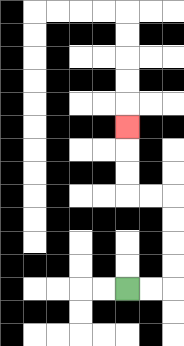{'start': '[5, 12]', 'end': '[5, 5]', 'path_directions': 'R,R,U,U,U,U,L,L,U,U,U', 'path_coordinates': '[[5, 12], [6, 12], [7, 12], [7, 11], [7, 10], [7, 9], [7, 8], [6, 8], [5, 8], [5, 7], [5, 6], [5, 5]]'}